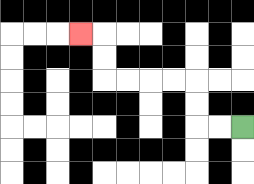{'start': '[10, 5]', 'end': '[3, 1]', 'path_directions': 'L,L,U,U,L,L,L,L,U,U,L', 'path_coordinates': '[[10, 5], [9, 5], [8, 5], [8, 4], [8, 3], [7, 3], [6, 3], [5, 3], [4, 3], [4, 2], [4, 1], [3, 1]]'}